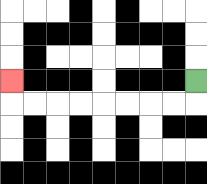{'start': '[8, 3]', 'end': '[0, 3]', 'path_directions': 'D,L,L,L,L,L,L,L,L,U', 'path_coordinates': '[[8, 3], [8, 4], [7, 4], [6, 4], [5, 4], [4, 4], [3, 4], [2, 4], [1, 4], [0, 4], [0, 3]]'}